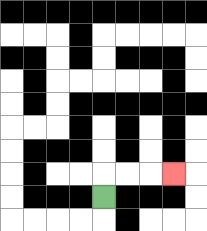{'start': '[4, 8]', 'end': '[7, 7]', 'path_directions': 'U,R,R,R', 'path_coordinates': '[[4, 8], [4, 7], [5, 7], [6, 7], [7, 7]]'}